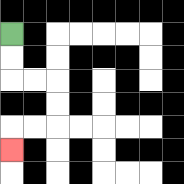{'start': '[0, 1]', 'end': '[0, 6]', 'path_directions': 'D,D,R,R,D,D,L,L,D', 'path_coordinates': '[[0, 1], [0, 2], [0, 3], [1, 3], [2, 3], [2, 4], [2, 5], [1, 5], [0, 5], [0, 6]]'}